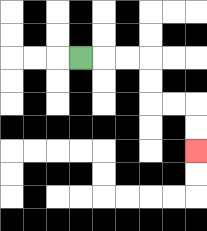{'start': '[3, 2]', 'end': '[8, 6]', 'path_directions': 'R,R,R,D,D,R,R,D,D', 'path_coordinates': '[[3, 2], [4, 2], [5, 2], [6, 2], [6, 3], [6, 4], [7, 4], [8, 4], [8, 5], [8, 6]]'}